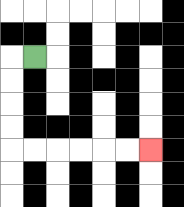{'start': '[1, 2]', 'end': '[6, 6]', 'path_directions': 'L,D,D,D,D,R,R,R,R,R,R', 'path_coordinates': '[[1, 2], [0, 2], [0, 3], [0, 4], [0, 5], [0, 6], [1, 6], [2, 6], [3, 6], [4, 6], [5, 6], [6, 6]]'}